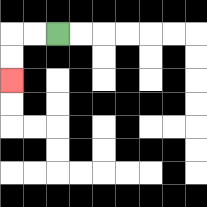{'start': '[2, 1]', 'end': '[0, 3]', 'path_directions': 'L,L,D,D', 'path_coordinates': '[[2, 1], [1, 1], [0, 1], [0, 2], [0, 3]]'}